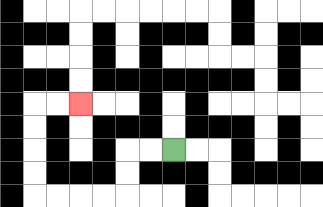{'start': '[7, 6]', 'end': '[3, 4]', 'path_directions': 'L,L,D,D,L,L,L,L,U,U,U,U,R,R', 'path_coordinates': '[[7, 6], [6, 6], [5, 6], [5, 7], [5, 8], [4, 8], [3, 8], [2, 8], [1, 8], [1, 7], [1, 6], [1, 5], [1, 4], [2, 4], [3, 4]]'}